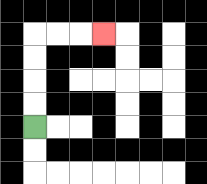{'start': '[1, 5]', 'end': '[4, 1]', 'path_directions': 'U,U,U,U,R,R,R', 'path_coordinates': '[[1, 5], [1, 4], [1, 3], [1, 2], [1, 1], [2, 1], [3, 1], [4, 1]]'}